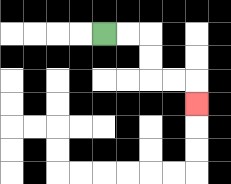{'start': '[4, 1]', 'end': '[8, 4]', 'path_directions': 'R,R,D,D,R,R,D', 'path_coordinates': '[[4, 1], [5, 1], [6, 1], [6, 2], [6, 3], [7, 3], [8, 3], [8, 4]]'}